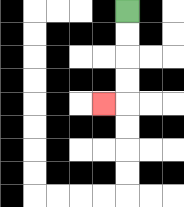{'start': '[5, 0]', 'end': '[4, 4]', 'path_directions': 'D,D,D,D,L', 'path_coordinates': '[[5, 0], [5, 1], [5, 2], [5, 3], [5, 4], [4, 4]]'}